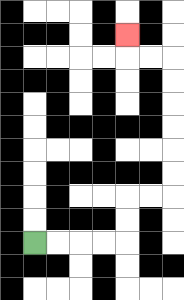{'start': '[1, 10]', 'end': '[5, 1]', 'path_directions': 'R,R,R,R,U,U,R,R,U,U,U,U,U,U,L,L,U', 'path_coordinates': '[[1, 10], [2, 10], [3, 10], [4, 10], [5, 10], [5, 9], [5, 8], [6, 8], [7, 8], [7, 7], [7, 6], [7, 5], [7, 4], [7, 3], [7, 2], [6, 2], [5, 2], [5, 1]]'}